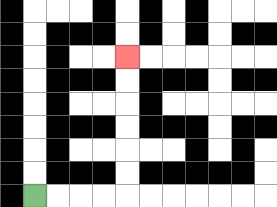{'start': '[1, 8]', 'end': '[5, 2]', 'path_directions': 'R,R,R,R,U,U,U,U,U,U', 'path_coordinates': '[[1, 8], [2, 8], [3, 8], [4, 8], [5, 8], [5, 7], [5, 6], [5, 5], [5, 4], [5, 3], [5, 2]]'}